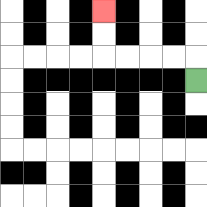{'start': '[8, 3]', 'end': '[4, 0]', 'path_directions': 'U,L,L,L,L,U,U', 'path_coordinates': '[[8, 3], [8, 2], [7, 2], [6, 2], [5, 2], [4, 2], [4, 1], [4, 0]]'}